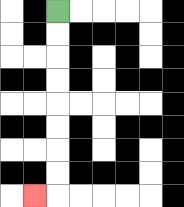{'start': '[2, 0]', 'end': '[1, 8]', 'path_directions': 'D,D,D,D,D,D,D,D,L', 'path_coordinates': '[[2, 0], [2, 1], [2, 2], [2, 3], [2, 4], [2, 5], [2, 6], [2, 7], [2, 8], [1, 8]]'}